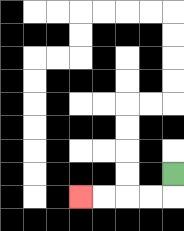{'start': '[7, 7]', 'end': '[3, 8]', 'path_directions': 'D,L,L,L,L', 'path_coordinates': '[[7, 7], [7, 8], [6, 8], [5, 8], [4, 8], [3, 8]]'}